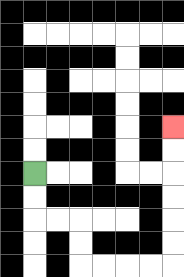{'start': '[1, 7]', 'end': '[7, 5]', 'path_directions': 'D,D,R,R,D,D,R,R,R,R,U,U,U,U,U,U', 'path_coordinates': '[[1, 7], [1, 8], [1, 9], [2, 9], [3, 9], [3, 10], [3, 11], [4, 11], [5, 11], [6, 11], [7, 11], [7, 10], [7, 9], [7, 8], [7, 7], [7, 6], [7, 5]]'}